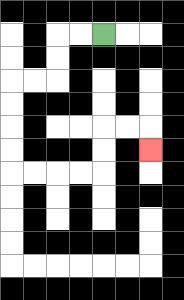{'start': '[4, 1]', 'end': '[6, 6]', 'path_directions': 'L,L,D,D,L,L,D,D,D,D,R,R,R,R,U,U,R,R,D', 'path_coordinates': '[[4, 1], [3, 1], [2, 1], [2, 2], [2, 3], [1, 3], [0, 3], [0, 4], [0, 5], [0, 6], [0, 7], [1, 7], [2, 7], [3, 7], [4, 7], [4, 6], [4, 5], [5, 5], [6, 5], [6, 6]]'}